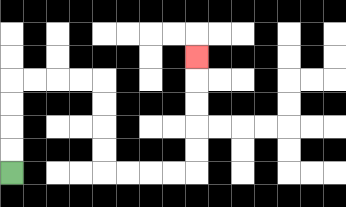{'start': '[0, 7]', 'end': '[8, 2]', 'path_directions': 'U,U,U,U,R,R,R,R,D,D,D,D,R,R,R,R,U,U,U,U,U', 'path_coordinates': '[[0, 7], [0, 6], [0, 5], [0, 4], [0, 3], [1, 3], [2, 3], [3, 3], [4, 3], [4, 4], [4, 5], [4, 6], [4, 7], [5, 7], [6, 7], [7, 7], [8, 7], [8, 6], [8, 5], [8, 4], [8, 3], [8, 2]]'}